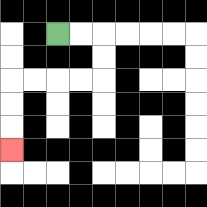{'start': '[2, 1]', 'end': '[0, 6]', 'path_directions': 'R,R,D,D,L,L,L,L,D,D,D', 'path_coordinates': '[[2, 1], [3, 1], [4, 1], [4, 2], [4, 3], [3, 3], [2, 3], [1, 3], [0, 3], [0, 4], [0, 5], [0, 6]]'}